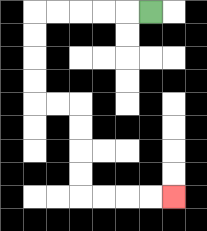{'start': '[6, 0]', 'end': '[7, 8]', 'path_directions': 'L,L,L,L,L,D,D,D,D,R,R,D,D,D,D,R,R,R,R', 'path_coordinates': '[[6, 0], [5, 0], [4, 0], [3, 0], [2, 0], [1, 0], [1, 1], [1, 2], [1, 3], [1, 4], [2, 4], [3, 4], [3, 5], [3, 6], [3, 7], [3, 8], [4, 8], [5, 8], [6, 8], [7, 8]]'}